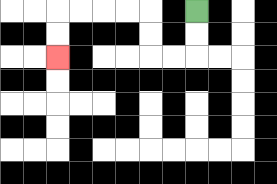{'start': '[8, 0]', 'end': '[2, 2]', 'path_directions': 'D,D,L,L,U,U,L,L,L,L,D,D', 'path_coordinates': '[[8, 0], [8, 1], [8, 2], [7, 2], [6, 2], [6, 1], [6, 0], [5, 0], [4, 0], [3, 0], [2, 0], [2, 1], [2, 2]]'}